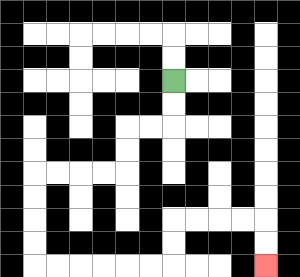{'start': '[7, 3]', 'end': '[11, 11]', 'path_directions': 'D,D,L,L,D,D,L,L,L,L,D,D,D,D,R,R,R,R,R,R,U,U,R,R,R,R,D,D', 'path_coordinates': '[[7, 3], [7, 4], [7, 5], [6, 5], [5, 5], [5, 6], [5, 7], [4, 7], [3, 7], [2, 7], [1, 7], [1, 8], [1, 9], [1, 10], [1, 11], [2, 11], [3, 11], [4, 11], [5, 11], [6, 11], [7, 11], [7, 10], [7, 9], [8, 9], [9, 9], [10, 9], [11, 9], [11, 10], [11, 11]]'}